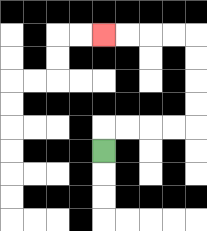{'start': '[4, 6]', 'end': '[4, 1]', 'path_directions': 'U,R,R,R,R,U,U,U,U,L,L,L,L', 'path_coordinates': '[[4, 6], [4, 5], [5, 5], [6, 5], [7, 5], [8, 5], [8, 4], [8, 3], [8, 2], [8, 1], [7, 1], [6, 1], [5, 1], [4, 1]]'}